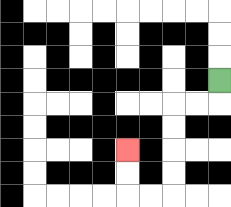{'start': '[9, 3]', 'end': '[5, 6]', 'path_directions': 'D,L,L,D,D,D,D,L,L,U,U', 'path_coordinates': '[[9, 3], [9, 4], [8, 4], [7, 4], [7, 5], [7, 6], [7, 7], [7, 8], [6, 8], [5, 8], [5, 7], [5, 6]]'}